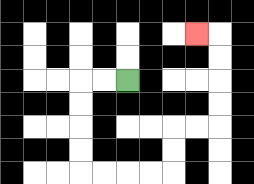{'start': '[5, 3]', 'end': '[8, 1]', 'path_directions': 'L,L,D,D,D,D,R,R,R,R,U,U,R,R,U,U,U,U,L', 'path_coordinates': '[[5, 3], [4, 3], [3, 3], [3, 4], [3, 5], [3, 6], [3, 7], [4, 7], [5, 7], [6, 7], [7, 7], [7, 6], [7, 5], [8, 5], [9, 5], [9, 4], [9, 3], [9, 2], [9, 1], [8, 1]]'}